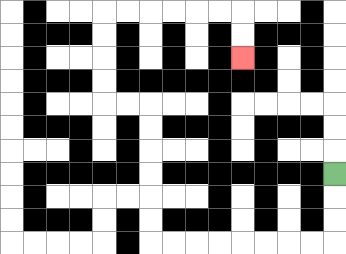{'start': '[14, 7]', 'end': '[10, 2]', 'path_directions': 'D,D,D,L,L,L,L,L,L,L,L,U,U,U,U,U,U,L,L,U,U,U,U,R,R,R,R,R,R,D,D', 'path_coordinates': '[[14, 7], [14, 8], [14, 9], [14, 10], [13, 10], [12, 10], [11, 10], [10, 10], [9, 10], [8, 10], [7, 10], [6, 10], [6, 9], [6, 8], [6, 7], [6, 6], [6, 5], [6, 4], [5, 4], [4, 4], [4, 3], [4, 2], [4, 1], [4, 0], [5, 0], [6, 0], [7, 0], [8, 0], [9, 0], [10, 0], [10, 1], [10, 2]]'}